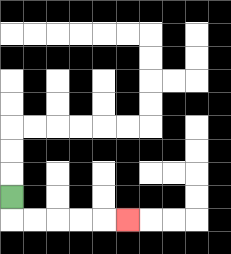{'start': '[0, 8]', 'end': '[5, 9]', 'path_directions': 'D,R,R,R,R,R', 'path_coordinates': '[[0, 8], [0, 9], [1, 9], [2, 9], [3, 9], [4, 9], [5, 9]]'}